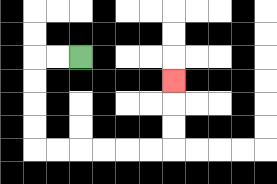{'start': '[3, 2]', 'end': '[7, 3]', 'path_directions': 'L,L,D,D,D,D,R,R,R,R,R,R,U,U,U', 'path_coordinates': '[[3, 2], [2, 2], [1, 2], [1, 3], [1, 4], [1, 5], [1, 6], [2, 6], [3, 6], [4, 6], [5, 6], [6, 6], [7, 6], [7, 5], [7, 4], [7, 3]]'}